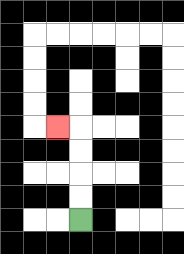{'start': '[3, 9]', 'end': '[2, 5]', 'path_directions': 'U,U,U,U,L', 'path_coordinates': '[[3, 9], [3, 8], [3, 7], [3, 6], [3, 5], [2, 5]]'}